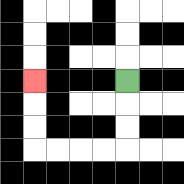{'start': '[5, 3]', 'end': '[1, 3]', 'path_directions': 'D,D,D,L,L,L,L,U,U,U', 'path_coordinates': '[[5, 3], [5, 4], [5, 5], [5, 6], [4, 6], [3, 6], [2, 6], [1, 6], [1, 5], [1, 4], [1, 3]]'}